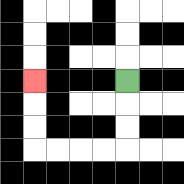{'start': '[5, 3]', 'end': '[1, 3]', 'path_directions': 'D,D,D,L,L,L,L,U,U,U', 'path_coordinates': '[[5, 3], [5, 4], [5, 5], [5, 6], [4, 6], [3, 6], [2, 6], [1, 6], [1, 5], [1, 4], [1, 3]]'}